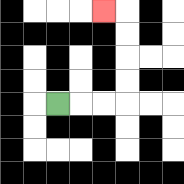{'start': '[2, 4]', 'end': '[4, 0]', 'path_directions': 'R,R,R,U,U,U,U,L', 'path_coordinates': '[[2, 4], [3, 4], [4, 4], [5, 4], [5, 3], [5, 2], [5, 1], [5, 0], [4, 0]]'}